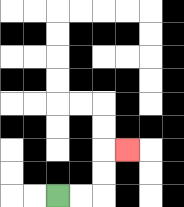{'start': '[2, 8]', 'end': '[5, 6]', 'path_directions': 'R,R,U,U,R', 'path_coordinates': '[[2, 8], [3, 8], [4, 8], [4, 7], [4, 6], [5, 6]]'}